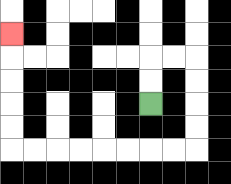{'start': '[6, 4]', 'end': '[0, 1]', 'path_directions': 'U,U,R,R,D,D,D,D,L,L,L,L,L,L,L,L,U,U,U,U,U', 'path_coordinates': '[[6, 4], [6, 3], [6, 2], [7, 2], [8, 2], [8, 3], [8, 4], [8, 5], [8, 6], [7, 6], [6, 6], [5, 6], [4, 6], [3, 6], [2, 6], [1, 6], [0, 6], [0, 5], [0, 4], [0, 3], [0, 2], [0, 1]]'}